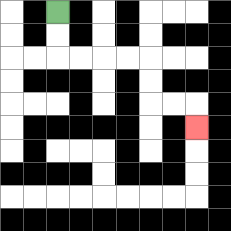{'start': '[2, 0]', 'end': '[8, 5]', 'path_directions': 'D,D,R,R,R,R,D,D,R,R,D', 'path_coordinates': '[[2, 0], [2, 1], [2, 2], [3, 2], [4, 2], [5, 2], [6, 2], [6, 3], [6, 4], [7, 4], [8, 4], [8, 5]]'}